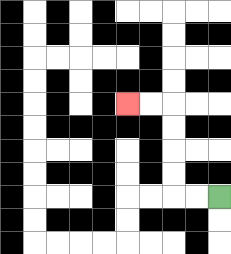{'start': '[9, 8]', 'end': '[5, 4]', 'path_directions': 'L,L,U,U,U,U,L,L', 'path_coordinates': '[[9, 8], [8, 8], [7, 8], [7, 7], [7, 6], [7, 5], [7, 4], [6, 4], [5, 4]]'}